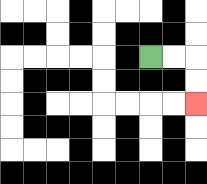{'start': '[6, 2]', 'end': '[8, 4]', 'path_directions': 'R,R,D,D', 'path_coordinates': '[[6, 2], [7, 2], [8, 2], [8, 3], [8, 4]]'}